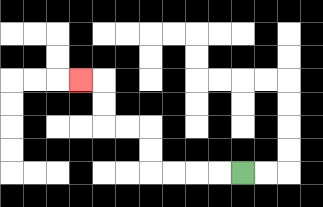{'start': '[10, 7]', 'end': '[3, 3]', 'path_directions': 'L,L,L,L,U,U,L,L,U,U,L', 'path_coordinates': '[[10, 7], [9, 7], [8, 7], [7, 7], [6, 7], [6, 6], [6, 5], [5, 5], [4, 5], [4, 4], [4, 3], [3, 3]]'}